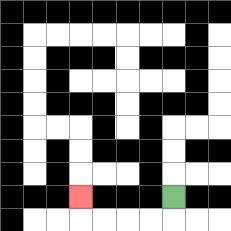{'start': '[7, 8]', 'end': '[3, 8]', 'path_directions': 'D,L,L,L,L,U', 'path_coordinates': '[[7, 8], [7, 9], [6, 9], [5, 9], [4, 9], [3, 9], [3, 8]]'}